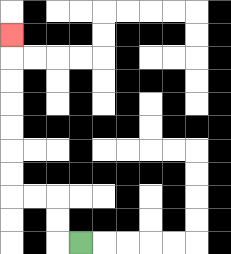{'start': '[3, 10]', 'end': '[0, 1]', 'path_directions': 'L,U,U,L,L,U,U,U,U,U,U,U', 'path_coordinates': '[[3, 10], [2, 10], [2, 9], [2, 8], [1, 8], [0, 8], [0, 7], [0, 6], [0, 5], [0, 4], [0, 3], [0, 2], [0, 1]]'}